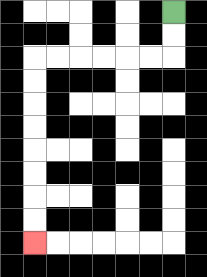{'start': '[7, 0]', 'end': '[1, 10]', 'path_directions': 'D,D,L,L,L,L,L,L,D,D,D,D,D,D,D,D', 'path_coordinates': '[[7, 0], [7, 1], [7, 2], [6, 2], [5, 2], [4, 2], [3, 2], [2, 2], [1, 2], [1, 3], [1, 4], [1, 5], [1, 6], [1, 7], [1, 8], [1, 9], [1, 10]]'}